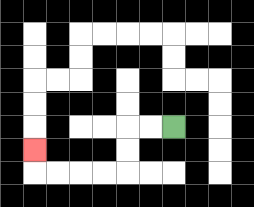{'start': '[7, 5]', 'end': '[1, 6]', 'path_directions': 'L,L,D,D,L,L,L,L,U', 'path_coordinates': '[[7, 5], [6, 5], [5, 5], [5, 6], [5, 7], [4, 7], [3, 7], [2, 7], [1, 7], [1, 6]]'}